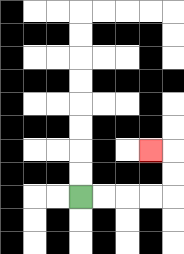{'start': '[3, 8]', 'end': '[6, 6]', 'path_directions': 'R,R,R,R,U,U,L', 'path_coordinates': '[[3, 8], [4, 8], [5, 8], [6, 8], [7, 8], [7, 7], [7, 6], [6, 6]]'}